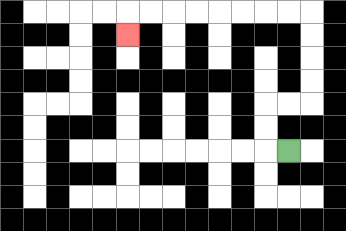{'start': '[12, 6]', 'end': '[5, 1]', 'path_directions': 'L,U,U,R,R,U,U,U,U,L,L,L,L,L,L,L,L,D', 'path_coordinates': '[[12, 6], [11, 6], [11, 5], [11, 4], [12, 4], [13, 4], [13, 3], [13, 2], [13, 1], [13, 0], [12, 0], [11, 0], [10, 0], [9, 0], [8, 0], [7, 0], [6, 0], [5, 0], [5, 1]]'}